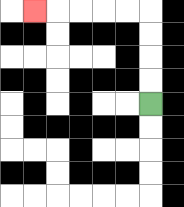{'start': '[6, 4]', 'end': '[1, 0]', 'path_directions': 'U,U,U,U,L,L,L,L,L', 'path_coordinates': '[[6, 4], [6, 3], [6, 2], [6, 1], [6, 0], [5, 0], [4, 0], [3, 0], [2, 0], [1, 0]]'}